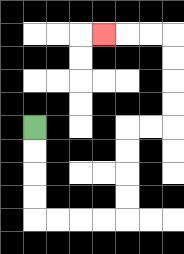{'start': '[1, 5]', 'end': '[4, 1]', 'path_directions': 'D,D,D,D,R,R,R,R,U,U,U,U,R,R,U,U,U,U,L,L,L', 'path_coordinates': '[[1, 5], [1, 6], [1, 7], [1, 8], [1, 9], [2, 9], [3, 9], [4, 9], [5, 9], [5, 8], [5, 7], [5, 6], [5, 5], [6, 5], [7, 5], [7, 4], [7, 3], [7, 2], [7, 1], [6, 1], [5, 1], [4, 1]]'}